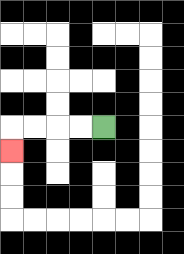{'start': '[4, 5]', 'end': '[0, 6]', 'path_directions': 'L,L,L,L,D', 'path_coordinates': '[[4, 5], [3, 5], [2, 5], [1, 5], [0, 5], [0, 6]]'}